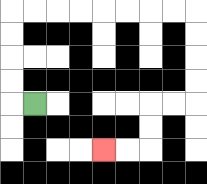{'start': '[1, 4]', 'end': '[4, 6]', 'path_directions': 'L,U,U,U,U,R,R,R,R,R,R,R,R,D,D,D,D,L,L,D,D,L,L', 'path_coordinates': '[[1, 4], [0, 4], [0, 3], [0, 2], [0, 1], [0, 0], [1, 0], [2, 0], [3, 0], [4, 0], [5, 0], [6, 0], [7, 0], [8, 0], [8, 1], [8, 2], [8, 3], [8, 4], [7, 4], [6, 4], [6, 5], [6, 6], [5, 6], [4, 6]]'}